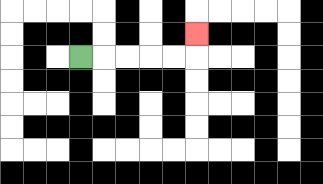{'start': '[3, 2]', 'end': '[8, 1]', 'path_directions': 'R,R,R,R,R,U', 'path_coordinates': '[[3, 2], [4, 2], [5, 2], [6, 2], [7, 2], [8, 2], [8, 1]]'}